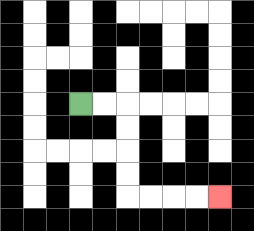{'start': '[3, 4]', 'end': '[9, 8]', 'path_directions': 'R,R,D,D,D,D,R,R,R,R', 'path_coordinates': '[[3, 4], [4, 4], [5, 4], [5, 5], [5, 6], [5, 7], [5, 8], [6, 8], [7, 8], [8, 8], [9, 8]]'}